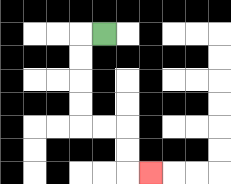{'start': '[4, 1]', 'end': '[6, 7]', 'path_directions': 'L,D,D,D,D,R,R,D,D,R', 'path_coordinates': '[[4, 1], [3, 1], [3, 2], [3, 3], [3, 4], [3, 5], [4, 5], [5, 5], [5, 6], [5, 7], [6, 7]]'}